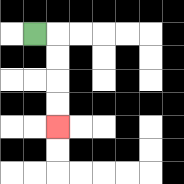{'start': '[1, 1]', 'end': '[2, 5]', 'path_directions': 'R,D,D,D,D', 'path_coordinates': '[[1, 1], [2, 1], [2, 2], [2, 3], [2, 4], [2, 5]]'}